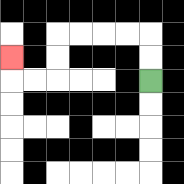{'start': '[6, 3]', 'end': '[0, 2]', 'path_directions': 'U,U,L,L,L,L,D,D,L,L,U', 'path_coordinates': '[[6, 3], [6, 2], [6, 1], [5, 1], [4, 1], [3, 1], [2, 1], [2, 2], [2, 3], [1, 3], [0, 3], [0, 2]]'}